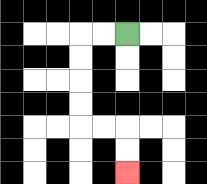{'start': '[5, 1]', 'end': '[5, 7]', 'path_directions': 'L,L,D,D,D,D,R,R,D,D', 'path_coordinates': '[[5, 1], [4, 1], [3, 1], [3, 2], [3, 3], [3, 4], [3, 5], [4, 5], [5, 5], [5, 6], [5, 7]]'}